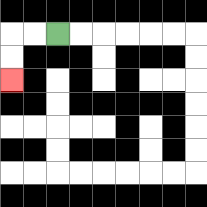{'start': '[2, 1]', 'end': '[0, 3]', 'path_directions': 'L,L,D,D', 'path_coordinates': '[[2, 1], [1, 1], [0, 1], [0, 2], [0, 3]]'}